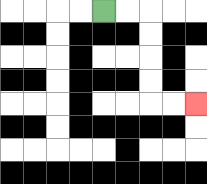{'start': '[4, 0]', 'end': '[8, 4]', 'path_directions': 'R,R,D,D,D,D,R,R', 'path_coordinates': '[[4, 0], [5, 0], [6, 0], [6, 1], [6, 2], [6, 3], [6, 4], [7, 4], [8, 4]]'}